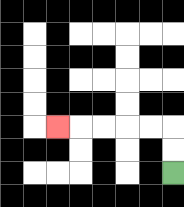{'start': '[7, 7]', 'end': '[2, 5]', 'path_directions': 'U,U,L,L,L,L,L', 'path_coordinates': '[[7, 7], [7, 6], [7, 5], [6, 5], [5, 5], [4, 5], [3, 5], [2, 5]]'}